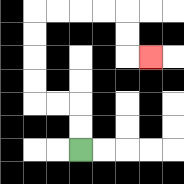{'start': '[3, 6]', 'end': '[6, 2]', 'path_directions': 'U,U,L,L,U,U,U,U,R,R,R,R,D,D,R', 'path_coordinates': '[[3, 6], [3, 5], [3, 4], [2, 4], [1, 4], [1, 3], [1, 2], [1, 1], [1, 0], [2, 0], [3, 0], [4, 0], [5, 0], [5, 1], [5, 2], [6, 2]]'}